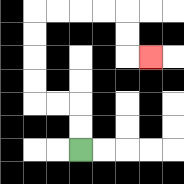{'start': '[3, 6]', 'end': '[6, 2]', 'path_directions': 'U,U,L,L,U,U,U,U,R,R,R,R,D,D,R', 'path_coordinates': '[[3, 6], [3, 5], [3, 4], [2, 4], [1, 4], [1, 3], [1, 2], [1, 1], [1, 0], [2, 0], [3, 0], [4, 0], [5, 0], [5, 1], [5, 2], [6, 2]]'}